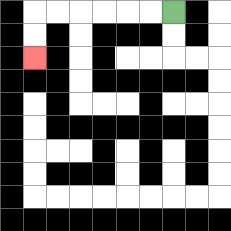{'start': '[7, 0]', 'end': '[1, 2]', 'path_directions': 'L,L,L,L,L,L,D,D', 'path_coordinates': '[[7, 0], [6, 0], [5, 0], [4, 0], [3, 0], [2, 0], [1, 0], [1, 1], [1, 2]]'}